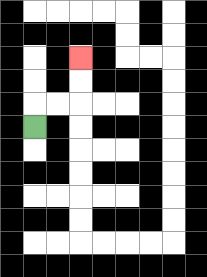{'start': '[1, 5]', 'end': '[3, 2]', 'path_directions': 'U,R,R,U,U', 'path_coordinates': '[[1, 5], [1, 4], [2, 4], [3, 4], [3, 3], [3, 2]]'}